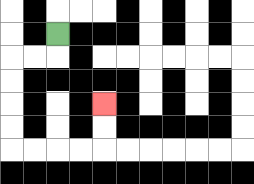{'start': '[2, 1]', 'end': '[4, 4]', 'path_directions': 'D,L,L,D,D,D,D,R,R,R,R,U,U', 'path_coordinates': '[[2, 1], [2, 2], [1, 2], [0, 2], [0, 3], [0, 4], [0, 5], [0, 6], [1, 6], [2, 6], [3, 6], [4, 6], [4, 5], [4, 4]]'}